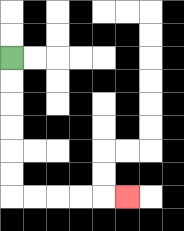{'start': '[0, 2]', 'end': '[5, 8]', 'path_directions': 'D,D,D,D,D,D,R,R,R,R,R', 'path_coordinates': '[[0, 2], [0, 3], [0, 4], [0, 5], [0, 6], [0, 7], [0, 8], [1, 8], [2, 8], [3, 8], [4, 8], [5, 8]]'}